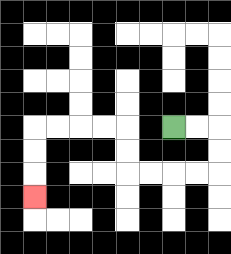{'start': '[7, 5]', 'end': '[1, 8]', 'path_directions': 'R,R,D,D,L,L,L,L,U,U,L,L,L,L,D,D,D', 'path_coordinates': '[[7, 5], [8, 5], [9, 5], [9, 6], [9, 7], [8, 7], [7, 7], [6, 7], [5, 7], [5, 6], [5, 5], [4, 5], [3, 5], [2, 5], [1, 5], [1, 6], [1, 7], [1, 8]]'}